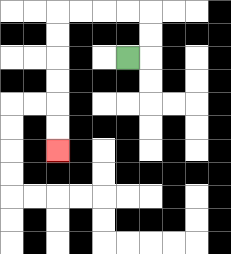{'start': '[5, 2]', 'end': '[2, 6]', 'path_directions': 'R,U,U,L,L,L,L,D,D,D,D,D,D', 'path_coordinates': '[[5, 2], [6, 2], [6, 1], [6, 0], [5, 0], [4, 0], [3, 0], [2, 0], [2, 1], [2, 2], [2, 3], [2, 4], [2, 5], [2, 6]]'}